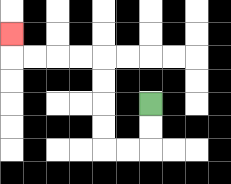{'start': '[6, 4]', 'end': '[0, 1]', 'path_directions': 'D,D,L,L,U,U,U,U,L,L,L,L,U', 'path_coordinates': '[[6, 4], [6, 5], [6, 6], [5, 6], [4, 6], [4, 5], [4, 4], [4, 3], [4, 2], [3, 2], [2, 2], [1, 2], [0, 2], [0, 1]]'}